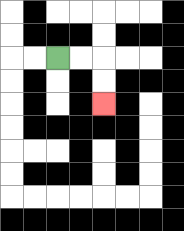{'start': '[2, 2]', 'end': '[4, 4]', 'path_directions': 'R,R,D,D', 'path_coordinates': '[[2, 2], [3, 2], [4, 2], [4, 3], [4, 4]]'}